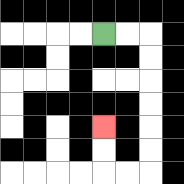{'start': '[4, 1]', 'end': '[4, 5]', 'path_directions': 'R,R,D,D,D,D,D,D,L,L,U,U', 'path_coordinates': '[[4, 1], [5, 1], [6, 1], [6, 2], [6, 3], [6, 4], [6, 5], [6, 6], [6, 7], [5, 7], [4, 7], [4, 6], [4, 5]]'}